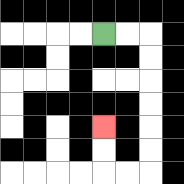{'start': '[4, 1]', 'end': '[4, 5]', 'path_directions': 'R,R,D,D,D,D,D,D,L,L,U,U', 'path_coordinates': '[[4, 1], [5, 1], [6, 1], [6, 2], [6, 3], [6, 4], [6, 5], [6, 6], [6, 7], [5, 7], [4, 7], [4, 6], [4, 5]]'}